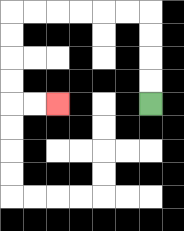{'start': '[6, 4]', 'end': '[2, 4]', 'path_directions': 'U,U,U,U,L,L,L,L,L,L,D,D,D,D,R,R', 'path_coordinates': '[[6, 4], [6, 3], [6, 2], [6, 1], [6, 0], [5, 0], [4, 0], [3, 0], [2, 0], [1, 0], [0, 0], [0, 1], [0, 2], [0, 3], [0, 4], [1, 4], [2, 4]]'}